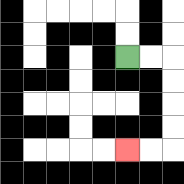{'start': '[5, 2]', 'end': '[5, 6]', 'path_directions': 'R,R,D,D,D,D,L,L', 'path_coordinates': '[[5, 2], [6, 2], [7, 2], [7, 3], [7, 4], [7, 5], [7, 6], [6, 6], [5, 6]]'}